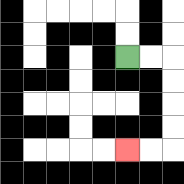{'start': '[5, 2]', 'end': '[5, 6]', 'path_directions': 'R,R,D,D,D,D,L,L', 'path_coordinates': '[[5, 2], [6, 2], [7, 2], [7, 3], [7, 4], [7, 5], [7, 6], [6, 6], [5, 6]]'}